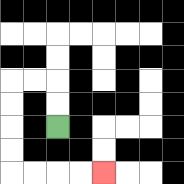{'start': '[2, 5]', 'end': '[4, 7]', 'path_directions': 'U,U,L,L,D,D,D,D,R,R,R,R', 'path_coordinates': '[[2, 5], [2, 4], [2, 3], [1, 3], [0, 3], [0, 4], [0, 5], [0, 6], [0, 7], [1, 7], [2, 7], [3, 7], [4, 7]]'}